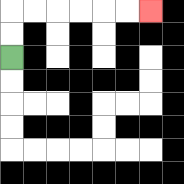{'start': '[0, 2]', 'end': '[6, 0]', 'path_directions': 'U,U,R,R,R,R,R,R', 'path_coordinates': '[[0, 2], [0, 1], [0, 0], [1, 0], [2, 0], [3, 0], [4, 0], [5, 0], [6, 0]]'}